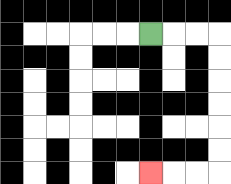{'start': '[6, 1]', 'end': '[6, 7]', 'path_directions': 'R,R,R,D,D,D,D,D,D,L,L,L', 'path_coordinates': '[[6, 1], [7, 1], [8, 1], [9, 1], [9, 2], [9, 3], [9, 4], [9, 5], [9, 6], [9, 7], [8, 7], [7, 7], [6, 7]]'}